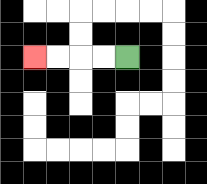{'start': '[5, 2]', 'end': '[1, 2]', 'path_directions': 'L,L,L,L', 'path_coordinates': '[[5, 2], [4, 2], [3, 2], [2, 2], [1, 2]]'}